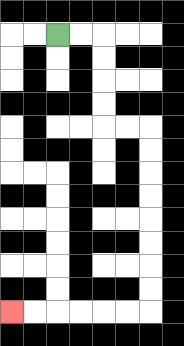{'start': '[2, 1]', 'end': '[0, 13]', 'path_directions': 'R,R,D,D,D,D,R,R,D,D,D,D,D,D,D,D,L,L,L,L,L,L', 'path_coordinates': '[[2, 1], [3, 1], [4, 1], [4, 2], [4, 3], [4, 4], [4, 5], [5, 5], [6, 5], [6, 6], [6, 7], [6, 8], [6, 9], [6, 10], [6, 11], [6, 12], [6, 13], [5, 13], [4, 13], [3, 13], [2, 13], [1, 13], [0, 13]]'}